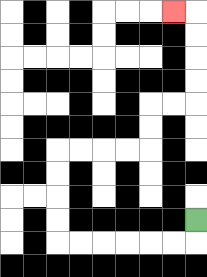{'start': '[8, 9]', 'end': '[7, 0]', 'path_directions': 'D,L,L,L,L,L,L,U,U,U,U,R,R,R,R,U,U,R,R,U,U,U,U,L', 'path_coordinates': '[[8, 9], [8, 10], [7, 10], [6, 10], [5, 10], [4, 10], [3, 10], [2, 10], [2, 9], [2, 8], [2, 7], [2, 6], [3, 6], [4, 6], [5, 6], [6, 6], [6, 5], [6, 4], [7, 4], [8, 4], [8, 3], [8, 2], [8, 1], [8, 0], [7, 0]]'}